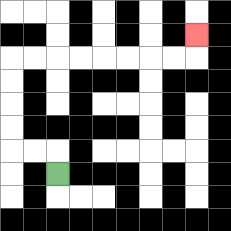{'start': '[2, 7]', 'end': '[8, 1]', 'path_directions': 'U,L,L,U,U,U,U,R,R,R,R,R,R,R,R,U', 'path_coordinates': '[[2, 7], [2, 6], [1, 6], [0, 6], [0, 5], [0, 4], [0, 3], [0, 2], [1, 2], [2, 2], [3, 2], [4, 2], [5, 2], [6, 2], [7, 2], [8, 2], [8, 1]]'}